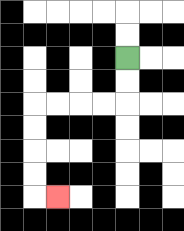{'start': '[5, 2]', 'end': '[2, 8]', 'path_directions': 'D,D,L,L,L,L,D,D,D,D,R', 'path_coordinates': '[[5, 2], [5, 3], [5, 4], [4, 4], [3, 4], [2, 4], [1, 4], [1, 5], [1, 6], [1, 7], [1, 8], [2, 8]]'}